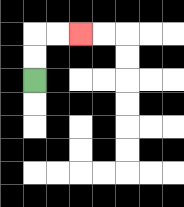{'start': '[1, 3]', 'end': '[3, 1]', 'path_directions': 'U,U,R,R', 'path_coordinates': '[[1, 3], [1, 2], [1, 1], [2, 1], [3, 1]]'}